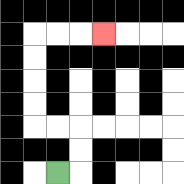{'start': '[2, 7]', 'end': '[4, 1]', 'path_directions': 'R,U,U,L,L,U,U,U,U,R,R,R', 'path_coordinates': '[[2, 7], [3, 7], [3, 6], [3, 5], [2, 5], [1, 5], [1, 4], [1, 3], [1, 2], [1, 1], [2, 1], [3, 1], [4, 1]]'}